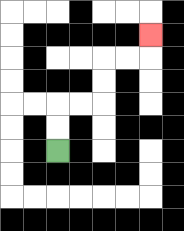{'start': '[2, 6]', 'end': '[6, 1]', 'path_directions': 'U,U,R,R,U,U,R,R,U', 'path_coordinates': '[[2, 6], [2, 5], [2, 4], [3, 4], [4, 4], [4, 3], [4, 2], [5, 2], [6, 2], [6, 1]]'}